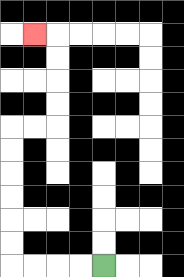{'start': '[4, 11]', 'end': '[1, 1]', 'path_directions': 'L,L,L,L,U,U,U,U,U,U,R,R,U,U,U,U,L', 'path_coordinates': '[[4, 11], [3, 11], [2, 11], [1, 11], [0, 11], [0, 10], [0, 9], [0, 8], [0, 7], [0, 6], [0, 5], [1, 5], [2, 5], [2, 4], [2, 3], [2, 2], [2, 1], [1, 1]]'}